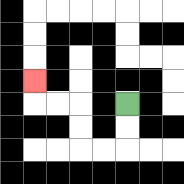{'start': '[5, 4]', 'end': '[1, 3]', 'path_directions': 'D,D,L,L,U,U,L,L,U', 'path_coordinates': '[[5, 4], [5, 5], [5, 6], [4, 6], [3, 6], [3, 5], [3, 4], [2, 4], [1, 4], [1, 3]]'}